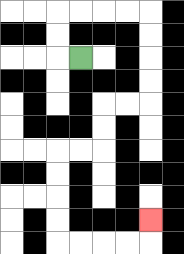{'start': '[3, 2]', 'end': '[6, 9]', 'path_directions': 'L,U,U,R,R,R,R,D,D,D,D,L,L,D,D,L,L,D,D,D,D,R,R,R,R,U', 'path_coordinates': '[[3, 2], [2, 2], [2, 1], [2, 0], [3, 0], [4, 0], [5, 0], [6, 0], [6, 1], [6, 2], [6, 3], [6, 4], [5, 4], [4, 4], [4, 5], [4, 6], [3, 6], [2, 6], [2, 7], [2, 8], [2, 9], [2, 10], [3, 10], [4, 10], [5, 10], [6, 10], [6, 9]]'}